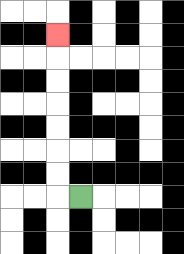{'start': '[3, 8]', 'end': '[2, 1]', 'path_directions': 'L,U,U,U,U,U,U,U', 'path_coordinates': '[[3, 8], [2, 8], [2, 7], [2, 6], [2, 5], [2, 4], [2, 3], [2, 2], [2, 1]]'}